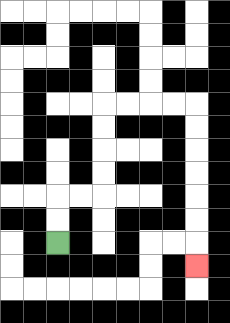{'start': '[2, 10]', 'end': '[8, 11]', 'path_directions': 'U,U,R,R,U,U,U,U,R,R,R,R,D,D,D,D,D,D,D', 'path_coordinates': '[[2, 10], [2, 9], [2, 8], [3, 8], [4, 8], [4, 7], [4, 6], [4, 5], [4, 4], [5, 4], [6, 4], [7, 4], [8, 4], [8, 5], [8, 6], [8, 7], [8, 8], [8, 9], [8, 10], [8, 11]]'}